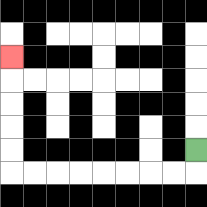{'start': '[8, 6]', 'end': '[0, 2]', 'path_directions': 'D,L,L,L,L,L,L,L,L,U,U,U,U,U', 'path_coordinates': '[[8, 6], [8, 7], [7, 7], [6, 7], [5, 7], [4, 7], [3, 7], [2, 7], [1, 7], [0, 7], [0, 6], [0, 5], [0, 4], [0, 3], [0, 2]]'}